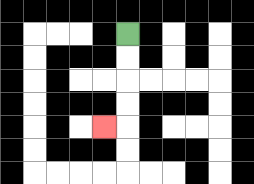{'start': '[5, 1]', 'end': '[4, 5]', 'path_directions': 'D,D,D,D,L', 'path_coordinates': '[[5, 1], [5, 2], [5, 3], [5, 4], [5, 5], [4, 5]]'}